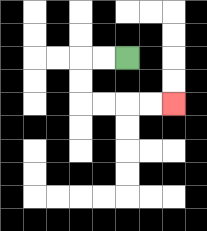{'start': '[5, 2]', 'end': '[7, 4]', 'path_directions': 'L,L,D,D,R,R,R,R', 'path_coordinates': '[[5, 2], [4, 2], [3, 2], [3, 3], [3, 4], [4, 4], [5, 4], [6, 4], [7, 4]]'}